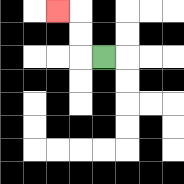{'start': '[4, 2]', 'end': '[2, 0]', 'path_directions': 'L,U,U,L', 'path_coordinates': '[[4, 2], [3, 2], [3, 1], [3, 0], [2, 0]]'}